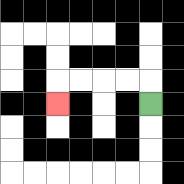{'start': '[6, 4]', 'end': '[2, 4]', 'path_directions': 'U,L,L,L,L,D', 'path_coordinates': '[[6, 4], [6, 3], [5, 3], [4, 3], [3, 3], [2, 3], [2, 4]]'}